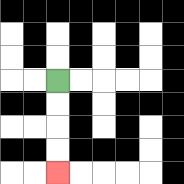{'start': '[2, 3]', 'end': '[2, 7]', 'path_directions': 'D,D,D,D', 'path_coordinates': '[[2, 3], [2, 4], [2, 5], [2, 6], [2, 7]]'}